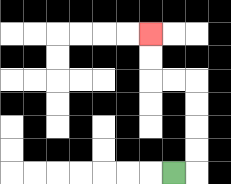{'start': '[7, 7]', 'end': '[6, 1]', 'path_directions': 'R,U,U,U,U,L,L,U,U', 'path_coordinates': '[[7, 7], [8, 7], [8, 6], [8, 5], [8, 4], [8, 3], [7, 3], [6, 3], [6, 2], [6, 1]]'}